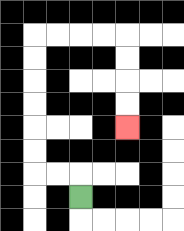{'start': '[3, 8]', 'end': '[5, 5]', 'path_directions': 'U,L,L,U,U,U,U,U,U,R,R,R,R,D,D,D,D', 'path_coordinates': '[[3, 8], [3, 7], [2, 7], [1, 7], [1, 6], [1, 5], [1, 4], [1, 3], [1, 2], [1, 1], [2, 1], [3, 1], [4, 1], [5, 1], [5, 2], [5, 3], [5, 4], [5, 5]]'}